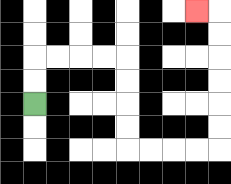{'start': '[1, 4]', 'end': '[8, 0]', 'path_directions': 'U,U,R,R,R,R,D,D,D,D,R,R,R,R,U,U,U,U,U,U,L', 'path_coordinates': '[[1, 4], [1, 3], [1, 2], [2, 2], [3, 2], [4, 2], [5, 2], [5, 3], [5, 4], [5, 5], [5, 6], [6, 6], [7, 6], [8, 6], [9, 6], [9, 5], [9, 4], [9, 3], [9, 2], [9, 1], [9, 0], [8, 0]]'}